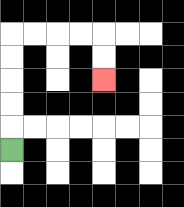{'start': '[0, 6]', 'end': '[4, 3]', 'path_directions': 'U,U,U,U,U,R,R,R,R,D,D', 'path_coordinates': '[[0, 6], [0, 5], [0, 4], [0, 3], [0, 2], [0, 1], [1, 1], [2, 1], [3, 1], [4, 1], [4, 2], [4, 3]]'}